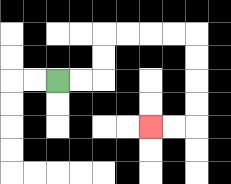{'start': '[2, 3]', 'end': '[6, 5]', 'path_directions': 'R,R,U,U,R,R,R,R,D,D,D,D,L,L', 'path_coordinates': '[[2, 3], [3, 3], [4, 3], [4, 2], [4, 1], [5, 1], [6, 1], [7, 1], [8, 1], [8, 2], [8, 3], [8, 4], [8, 5], [7, 5], [6, 5]]'}